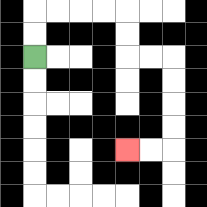{'start': '[1, 2]', 'end': '[5, 6]', 'path_directions': 'U,U,R,R,R,R,D,D,R,R,D,D,D,D,L,L', 'path_coordinates': '[[1, 2], [1, 1], [1, 0], [2, 0], [3, 0], [4, 0], [5, 0], [5, 1], [5, 2], [6, 2], [7, 2], [7, 3], [7, 4], [7, 5], [7, 6], [6, 6], [5, 6]]'}